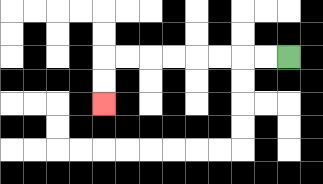{'start': '[12, 2]', 'end': '[4, 4]', 'path_directions': 'L,L,L,L,L,L,L,L,D,D', 'path_coordinates': '[[12, 2], [11, 2], [10, 2], [9, 2], [8, 2], [7, 2], [6, 2], [5, 2], [4, 2], [4, 3], [4, 4]]'}